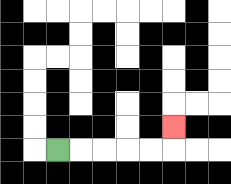{'start': '[2, 6]', 'end': '[7, 5]', 'path_directions': 'R,R,R,R,R,U', 'path_coordinates': '[[2, 6], [3, 6], [4, 6], [5, 6], [6, 6], [7, 6], [7, 5]]'}